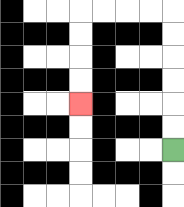{'start': '[7, 6]', 'end': '[3, 4]', 'path_directions': 'U,U,U,U,U,U,L,L,L,L,D,D,D,D', 'path_coordinates': '[[7, 6], [7, 5], [7, 4], [7, 3], [7, 2], [7, 1], [7, 0], [6, 0], [5, 0], [4, 0], [3, 0], [3, 1], [3, 2], [3, 3], [3, 4]]'}